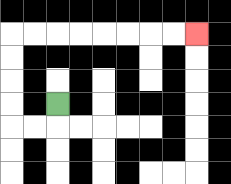{'start': '[2, 4]', 'end': '[8, 1]', 'path_directions': 'D,L,L,U,U,U,U,R,R,R,R,R,R,R,R', 'path_coordinates': '[[2, 4], [2, 5], [1, 5], [0, 5], [0, 4], [0, 3], [0, 2], [0, 1], [1, 1], [2, 1], [3, 1], [4, 1], [5, 1], [6, 1], [7, 1], [8, 1]]'}